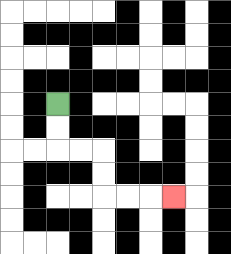{'start': '[2, 4]', 'end': '[7, 8]', 'path_directions': 'D,D,R,R,D,D,R,R,R', 'path_coordinates': '[[2, 4], [2, 5], [2, 6], [3, 6], [4, 6], [4, 7], [4, 8], [5, 8], [6, 8], [7, 8]]'}